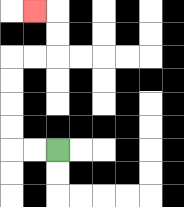{'start': '[2, 6]', 'end': '[1, 0]', 'path_directions': 'L,L,U,U,U,U,R,R,U,U,L', 'path_coordinates': '[[2, 6], [1, 6], [0, 6], [0, 5], [0, 4], [0, 3], [0, 2], [1, 2], [2, 2], [2, 1], [2, 0], [1, 0]]'}